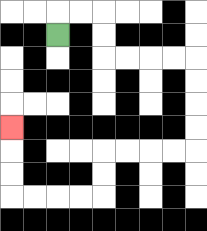{'start': '[2, 1]', 'end': '[0, 5]', 'path_directions': 'U,R,R,D,D,R,R,R,R,D,D,D,D,L,L,L,L,D,D,L,L,L,L,U,U,U', 'path_coordinates': '[[2, 1], [2, 0], [3, 0], [4, 0], [4, 1], [4, 2], [5, 2], [6, 2], [7, 2], [8, 2], [8, 3], [8, 4], [8, 5], [8, 6], [7, 6], [6, 6], [5, 6], [4, 6], [4, 7], [4, 8], [3, 8], [2, 8], [1, 8], [0, 8], [0, 7], [0, 6], [0, 5]]'}